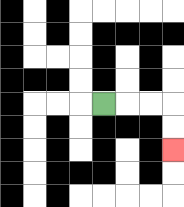{'start': '[4, 4]', 'end': '[7, 6]', 'path_directions': 'R,R,R,D,D', 'path_coordinates': '[[4, 4], [5, 4], [6, 4], [7, 4], [7, 5], [7, 6]]'}